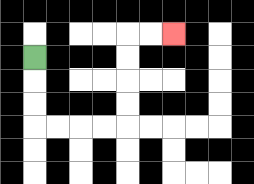{'start': '[1, 2]', 'end': '[7, 1]', 'path_directions': 'D,D,D,R,R,R,R,U,U,U,U,R,R', 'path_coordinates': '[[1, 2], [1, 3], [1, 4], [1, 5], [2, 5], [3, 5], [4, 5], [5, 5], [5, 4], [5, 3], [5, 2], [5, 1], [6, 1], [7, 1]]'}